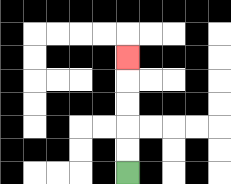{'start': '[5, 7]', 'end': '[5, 2]', 'path_directions': 'U,U,U,U,U', 'path_coordinates': '[[5, 7], [5, 6], [5, 5], [5, 4], [5, 3], [5, 2]]'}